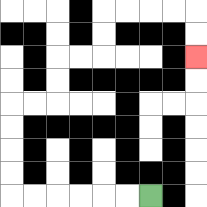{'start': '[6, 8]', 'end': '[8, 2]', 'path_directions': 'L,L,L,L,L,L,U,U,U,U,R,R,U,U,R,R,U,U,R,R,R,R,D,D', 'path_coordinates': '[[6, 8], [5, 8], [4, 8], [3, 8], [2, 8], [1, 8], [0, 8], [0, 7], [0, 6], [0, 5], [0, 4], [1, 4], [2, 4], [2, 3], [2, 2], [3, 2], [4, 2], [4, 1], [4, 0], [5, 0], [6, 0], [7, 0], [8, 0], [8, 1], [8, 2]]'}